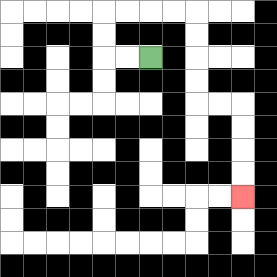{'start': '[6, 2]', 'end': '[10, 8]', 'path_directions': 'L,L,U,U,R,R,R,R,D,D,D,D,R,R,D,D,D,D', 'path_coordinates': '[[6, 2], [5, 2], [4, 2], [4, 1], [4, 0], [5, 0], [6, 0], [7, 0], [8, 0], [8, 1], [8, 2], [8, 3], [8, 4], [9, 4], [10, 4], [10, 5], [10, 6], [10, 7], [10, 8]]'}